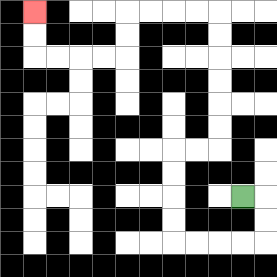{'start': '[10, 8]', 'end': '[1, 0]', 'path_directions': 'R,D,D,L,L,L,L,U,U,U,U,R,R,U,U,U,U,U,U,L,L,L,L,D,D,L,L,L,L,U,U', 'path_coordinates': '[[10, 8], [11, 8], [11, 9], [11, 10], [10, 10], [9, 10], [8, 10], [7, 10], [7, 9], [7, 8], [7, 7], [7, 6], [8, 6], [9, 6], [9, 5], [9, 4], [9, 3], [9, 2], [9, 1], [9, 0], [8, 0], [7, 0], [6, 0], [5, 0], [5, 1], [5, 2], [4, 2], [3, 2], [2, 2], [1, 2], [1, 1], [1, 0]]'}